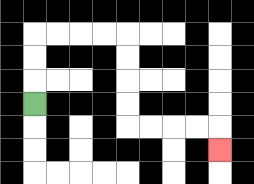{'start': '[1, 4]', 'end': '[9, 6]', 'path_directions': 'U,U,U,R,R,R,R,D,D,D,D,R,R,R,R,D', 'path_coordinates': '[[1, 4], [1, 3], [1, 2], [1, 1], [2, 1], [3, 1], [4, 1], [5, 1], [5, 2], [5, 3], [5, 4], [5, 5], [6, 5], [7, 5], [8, 5], [9, 5], [9, 6]]'}